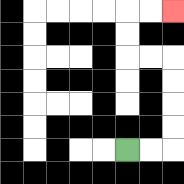{'start': '[5, 6]', 'end': '[7, 0]', 'path_directions': 'R,R,U,U,U,U,L,L,U,U,R,R', 'path_coordinates': '[[5, 6], [6, 6], [7, 6], [7, 5], [7, 4], [7, 3], [7, 2], [6, 2], [5, 2], [5, 1], [5, 0], [6, 0], [7, 0]]'}